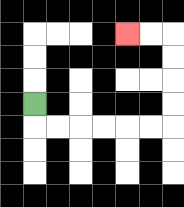{'start': '[1, 4]', 'end': '[5, 1]', 'path_directions': 'D,R,R,R,R,R,R,U,U,U,U,L,L', 'path_coordinates': '[[1, 4], [1, 5], [2, 5], [3, 5], [4, 5], [5, 5], [6, 5], [7, 5], [7, 4], [7, 3], [7, 2], [7, 1], [6, 1], [5, 1]]'}